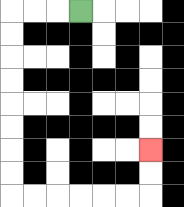{'start': '[3, 0]', 'end': '[6, 6]', 'path_directions': 'L,L,L,D,D,D,D,D,D,D,D,R,R,R,R,R,R,U,U', 'path_coordinates': '[[3, 0], [2, 0], [1, 0], [0, 0], [0, 1], [0, 2], [0, 3], [0, 4], [0, 5], [0, 6], [0, 7], [0, 8], [1, 8], [2, 8], [3, 8], [4, 8], [5, 8], [6, 8], [6, 7], [6, 6]]'}